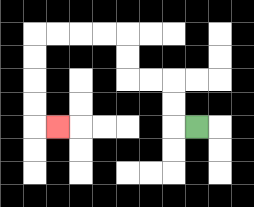{'start': '[8, 5]', 'end': '[2, 5]', 'path_directions': 'L,U,U,L,L,U,U,L,L,L,L,D,D,D,D,R', 'path_coordinates': '[[8, 5], [7, 5], [7, 4], [7, 3], [6, 3], [5, 3], [5, 2], [5, 1], [4, 1], [3, 1], [2, 1], [1, 1], [1, 2], [1, 3], [1, 4], [1, 5], [2, 5]]'}